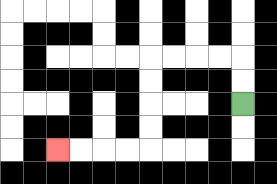{'start': '[10, 4]', 'end': '[2, 6]', 'path_directions': 'U,U,L,L,L,L,D,D,D,D,L,L,L,L', 'path_coordinates': '[[10, 4], [10, 3], [10, 2], [9, 2], [8, 2], [7, 2], [6, 2], [6, 3], [6, 4], [6, 5], [6, 6], [5, 6], [4, 6], [3, 6], [2, 6]]'}